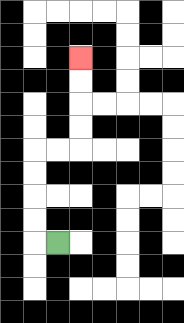{'start': '[2, 10]', 'end': '[3, 2]', 'path_directions': 'L,U,U,U,U,R,R,U,U,U,U', 'path_coordinates': '[[2, 10], [1, 10], [1, 9], [1, 8], [1, 7], [1, 6], [2, 6], [3, 6], [3, 5], [3, 4], [3, 3], [3, 2]]'}